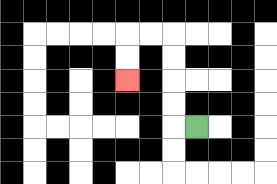{'start': '[8, 5]', 'end': '[5, 3]', 'path_directions': 'L,U,U,U,U,L,L,D,D', 'path_coordinates': '[[8, 5], [7, 5], [7, 4], [7, 3], [7, 2], [7, 1], [6, 1], [5, 1], [5, 2], [5, 3]]'}